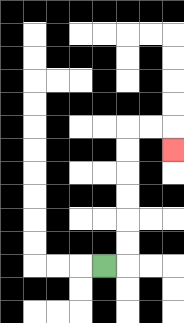{'start': '[4, 11]', 'end': '[7, 6]', 'path_directions': 'R,U,U,U,U,U,U,R,R,D', 'path_coordinates': '[[4, 11], [5, 11], [5, 10], [5, 9], [5, 8], [5, 7], [5, 6], [5, 5], [6, 5], [7, 5], [7, 6]]'}